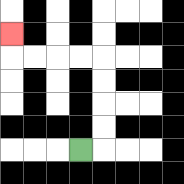{'start': '[3, 6]', 'end': '[0, 1]', 'path_directions': 'R,U,U,U,U,L,L,L,L,U', 'path_coordinates': '[[3, 6], [4, 6], [4, 5], [4, 4], [4, 3], [4, 2], [3, 2], [2, 2], [1, 2], [0, 2], [0, 1]]'}